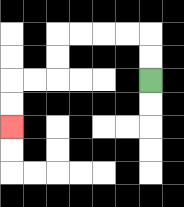{'start': '[6, 3]', 'end': '[0, 5]', 'path_directions': 'U,U,L,L,L,L,D,D,L,L,D,D', 'path_coordinates': '[[6, 3], [6, 2], [6, 1], [5, 1], [4, 1], [3, 1], [2, 1], [2, 2], [2, 3], [1, 3], [0, 3], [0, 4], [0, 5]]'}